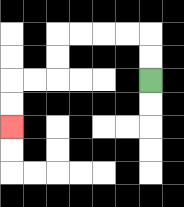{'start': '[6, 3]', 'end': '[0, 5]', 'path_directions': 'U,U,L,L,L,L,D,D,L,L,D,D', 'path_coordinates': '[[6, 3], [6, 2], [6, 1], [5, 1], [4, 1], [3, 1], [2, 1], [2, 2], [2, 3], [1, 3], [0, 3], [0, 4], [0, 5]]'}